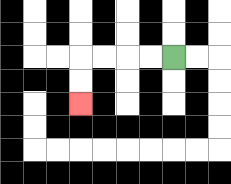{'start': '[7, 2]', 'end': '[3, 4]', 'path_directions': 'L,L,L,L,D,D', 'path_coordinates': '[[7, 2], [6, 2], [5, 2], [4, 2], [3, 2], [3, 3], [3, 4]]'}